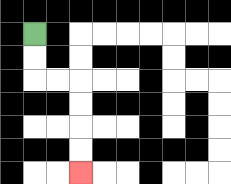{'start': '[1, 1]', 'end': '[3, 7]', 'path_directions': 'D,D,R,R,D,D,D,D', 'path_coordinates': '[[1, 1], [1, 2], [1, 3], [2, 3], [3, 3], [3, 4], [3, 5], [3, 6], [3, 7]]'}